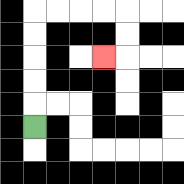{'start': '[1, 5]', 'end': '[4, 2]', 'path_directions': 'U,U,U,U,U,R,R,R,R,D,D,L', 'path_coordinates': '[[1, 5], [1, 4], [1, 3], [1, 2], [1, 1], [1, 0], [2, 0], [3, 0], [4, 0], [5, 0], [5, 1], [5, 2], [4, 2]]'}